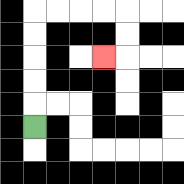{'start': '[1, 5]', 'end': '[4, 2]', 'path_directions': 'U,U,U,U,U,R,R,R,R,D,D,L', 'path_coordinates': '[[1, 5], [1, 4], [1, 3], [1, 2], [1, 1], [1, 0], [2, 0], [3, 0], [4, 0], [5, 0], [5, 1], [5, 2], [4, 2]]'}